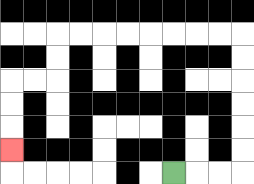{'start': '[7, 7]', 'end': '[0, 6]', 'path_directions': 'R,R,R,U,U,U,U,U,U,L,L,L,L,L,L,L,L,D,D,L,L,D,D,D', 'path_coordinates': '[[7, 7], [8, 7], [9, 7], [10, 7], [10, 6], [10, 5], [10, 4], [10, 3], [10, 2], [10, 1], [9, 1], [8, 1], [7, 1], [6, 1], [5, 1], [4, 1], [3, 1], [2, 1], [2, 2], [2, 3], [1, 3], [0, 3], [0, 4], [0, 5], [0, 6]]'}